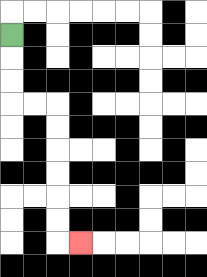{'start': '[0, 1]', 'end': '[3, 10]', 'path_directions': 'D,D,D,R,R,D,D,D,D,D,D,R', 'path_coordinates': '[[0, 1], [0, 2], [0, 3], [0, 4], [1, 4], [2, 4], [2, 5], [2, 6], [2, 7], [2, 8], [2, 9], [2, 10], [3, 10]]'}